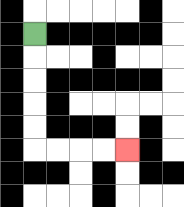{'start': '[1, 1]', 'end': '[5, 6]', 'path_directions': 'D,D,D,D,D,R,R,R,R', 'path_coordinates': '[[1, 1], [1, 2], [1, 3], [1, 4], [1, 5], [1, 6], [2, 6], [3, 6], [4, 6], [5, 6]]'}